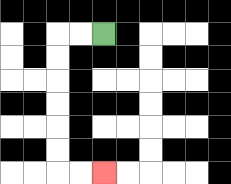{'start': '[4, 1]', 'end': '[4, 7]', 'path_directions': 'L,L,D,D,D,D,D,D,R,R', 'path_coordinates': '[[4, 1], [3, 1], [2, 1], [2, 2], [2, 3], [2, 4], [2, 5], [2, 6], [2, 7], [3, 7], [4, 7]]'}